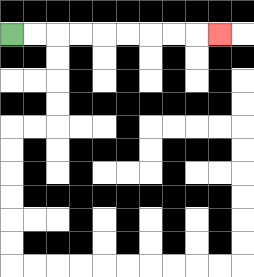{'start': '[0, 1]', 'end': '[9, 1]', 'path_directions': 'R,R,R,R,R,R,R,R,R', 'path_coordinates': '[[0, 1], [1, 1], [2, 1], [3, 1], [4, 1], [5, 1], [6, 1], [7, 1], [8, 1], [9, 1]]'}